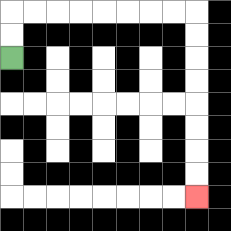{'start': '[0, 2]', 'end': '[8, 8]', 'path_directions': 'U,U,R,R,R,R,R,R,R,R,D,D,D,D,D,D,D,D', 'path_coordinates': '[[0, 2], [0, 1], [0, 0], [1, 0], [2, 0], [3, 0], [4, 0], [5, 0], [6, 0], [7, 0], [8, 0], [8, 1], [8, 2], [8, 3], [8, 4], [8, 5], [8, 6], [8, 7], [8, 8]]'}